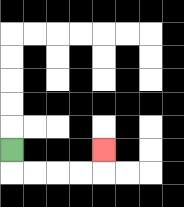{'start': '[0, 6]', 'end': '[4, 6]', 'path_directions': 'D,R,R,R,R,U', 'path_coordinates': '[[0, 6], [0, 7], [1, 7], [2, 7], [3, 7], [4, 7], [4, 6]]'}